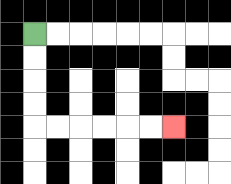{'start': '[1, 1]', 'end': '[7, 5]', 'path_directions': 'D,D,D,D,R,R,R,R,R,R', 'path_coordinates': '[[1, 1], [1, 2], [1, 3], [1, 4], [1, 5], [2, 5], [3, 5], [4, 5], [5, 5], [6, 5], [7, 5]]'}